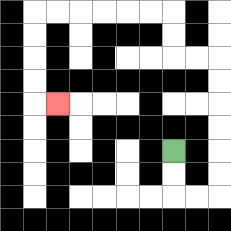{'start': '[7, 6]', 'end': '[2, 4]', 'path_directions': 'D,D,R,R,U,U,U,U,U,U,L,L,U,U,L,L,L,L,L,L,D,D,D,D,R', 'path_coordinates': '[[7, 6], [7, 7], [7, 8], [8, 8], [9, 8], [9, 7], [9, 6], [9, 5], [9, 4], [9, 3], [9, 2], [8, 2], [7, 2], [7, 1], [7, 0], [6, 0], [5, 0], [4, 0], [3, 0], [2, 0], [1, 0], [1, 1], [1, 2], [1, 3], [1, 4], [2, 4]]'}